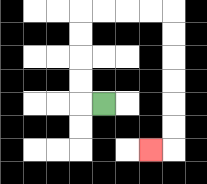{'start': '[4, 4]', 'end': '[6, 6]', 'path_directions': 'L,U,U,U,U,R,R,R,R,D,D,D,D,D,D,L', 'path_coordinates': '[[4, 4], [3, 4], [3, 3], [3, 2], [3, 1], [3, 0], [4, 0], [5, 0], [6, 0], [7, 0], [7, 1], [7, 2], [7, 3], [7, 4], [7, 5], [7, 6], [6, 6]]'}